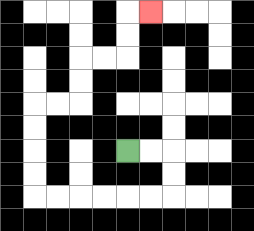{'start': '[5, 6]', 'end': '[6, 0]', 'path_directions': 'R,R,D,D,L,L,L,L,L,L,U,U,U,U,R,R,U,U,R,R,U,U,R', 'path_coordinates': '[[5, 6], [6, 6], [7, 6], [7, 7], [7, 8], [6, 8], [5, 8], [4, 8], [3, 8], [2, 8], [1, 8], [1, 7], [1, 6], [1, 5], [1, 4], [2, 4], [3, 4], [3, 3], [3, 2], [4, 2], [5, 2], [5, 1], [5, 0], [6, 0]]'}